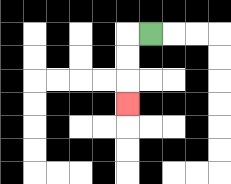{'start': '[6, 1]', 'end': '[5, 4]', 'path_directions': 'L,D,D,D', 'path_coordinates': '[[6, 1], [5, 1], [5, 2], [5, 3], [5, 4]]'}